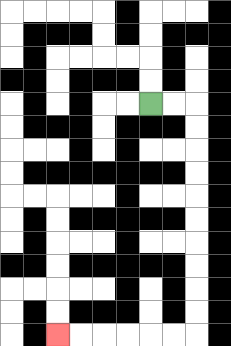{'start': '[6, 4]', 'end': '[2, 14]', 'path_directions': 'R,R,D,D,D,D,D,D,D,D,D,D,L,L,L,L,L,L', 'path_coordinates': '[[6, 4], [7, 4], [8, 4], [8, 5], [8, 6], [8, 7], [8, 8], [8, 9], [8, 10], [8, 11], [8, 12], [8, 13], [8, 14], [7, 14], [6, 14], [5, 14], [4, 14], [3, 14], [2, 14]]'}